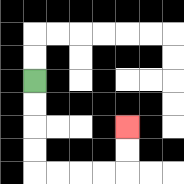{'start': '[1, 3]', 'end': '[5, 5]', 'path_directions': 'D,D,D,D,R,R,R,R,U,U', 'path_coordinates': '[[1, 3], [1, 4], [1, 5], [1, 6], [1, 7], [2, 7], [3, 7], [4, 7], [5, 7], [5, 6], [5, 5]]'}